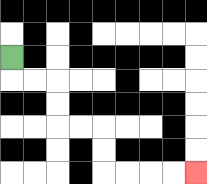{'start': '[0, 2]', 'end': '[8, 7]', 'path_directions': 'D,R,R,D,D,R,R,D,D,R,R,R,R', 'path_coordinates': '[[0, 2], [0, 3], [1, 3], [2, 3], [2, 4], [2, 5], [3, 5], [4, 5], [4, 6], [4, 7], [5, 7], [6, 7], [7, 7], [8, 7]]'}